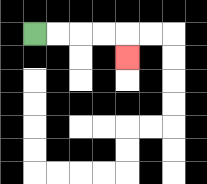{'start': '[1, 1]', 'end': '[5, 2]', 'path_directions': 'R,R,R,R,D', 'path_coordinates': '[[1, 1], [2, 1], [3, 1], [4, 1], [5, 1], [5, 2]]'}